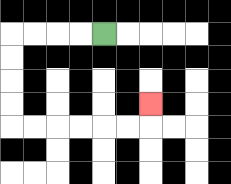{'start': '[4, 1]', 'end': '[6, 4]', 'path_directions': 'L,L,L,L,D,D,D,D,R,R,R,R,R,R,U', 'path_coordinates': '[[4, 1], [3, 1], [2, 1], [1, 1], [0, 1], [0, 2], [0, 3], [0, 4], [0, 5], [1, 5], [2, 5], [3, 5], [4, 5], [5, 5], [6, 5], [6, 4]]'}